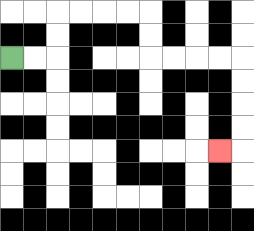{'start': '[0, 2]', 'end': '[9, 6]', 'path_directions': 'R,R,U,U,R,R,R,R,D,D,R,R,R,R,D,D,D,D,L', 'path_coordinates': '[[0, 2], [1, 2], [2, 2], [2, 1], [2, 0], [3, 0], [4, 0], [5, 0], [6, 0], [6, 1], [6, 2], [7, 2], [8, 2], [9, 2], [10, 2], [10, 3], [10, 4], [10, 5], [10, 6], [9, 6]]'}